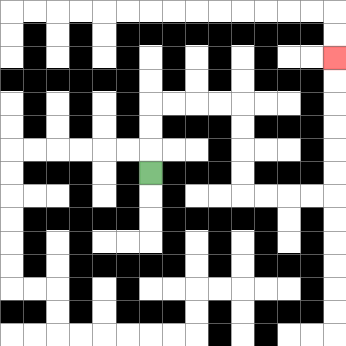{'start': '[6, 7]', 'end': '[14, 2]', 'path_directions': 'U,U,U,R,R,R,R,D,D,D,D,R,R,R,R,U,U,U,U,U,U', 'path_coordinates': '[[6, 7], [6, 6], [6, 5], [6, 4], [7, 4], [8, 4], [9, 4], [10, 4], [10, 5], [10, 6], [10, 7], [10, 8], [11, 8], [12, 8], [13, 8], [14, 8], [14, 7], [14, 6], [14, 5], [14, 4], [14, 3], [14, 2]]'}